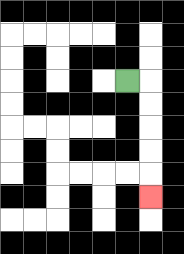{'start': '[5, 3]', 'end': '[6, 8]', 'path_directions': 'R,D,D,D,D,D', 'path_coordinates': '[[5, 3], [6, 3], [6, 4], [6, 5], [6, 6], [6, 7], [6, 8]]'}